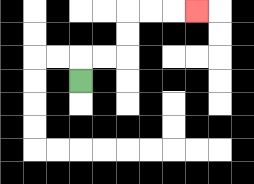{'start': '[3, 3]', 'end': '[8, 0]', 'path_directions': 'U,R,R,U,U,R,R,R', 'path_coordinates': '[[3, 3], [3, 2], [4, 2], [5, 2], [5, 1], [5, 0], [6, 0], [7, 0], [8, 0]]'}